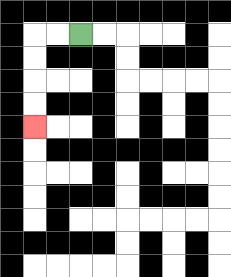{'start': '[3, 1]', 'end': '[1, 5]', 'path_directions': 'L,L,D,D,D,D', 'path_coordinates': '[[3, 1], [2, 1], [1, 1], [1, 2], [1, 3], [1, 4], [1, 5]]'}